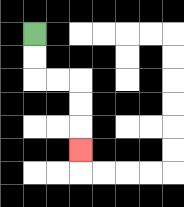{'start': '[1, 1]', 'end': '[3, 6]', 'path_directions': 'D,D,R,R,D,D,D', 'path_coordinates': '[[1, 1], [1, 2], [1, 3], [2, 3], [3, 3], [3, 4], [3, 5], [3, 6]]'}